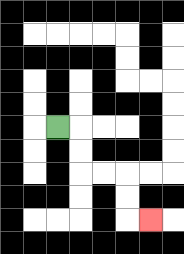{'start': '[2, 5]', 'end': '[6, 9]', 'path_directions': 'R,D,D,R,R,D,D,R', 'path_coordinates': '[[2, 5], [3, 5], [3, 6], [3, 7], [4, 7], [5, 7], [5, 8], [5, 9], [6, 9]]'}